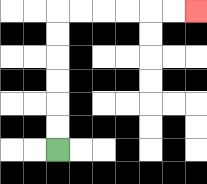{'start': '[2, 6]', 'end': '[8, 0]', 'path_directions': 'U,U,U,U,U,U,R,R,R,R,R,R', 'path_coordinates': '[[2, 6], [2, 5], [2, 4], [2, 3], [2, 2], [2, 1], [2, 0], [3, 0], [4, 0], [5, 0], [6, 0], [7, 0], [8, 0]]'}